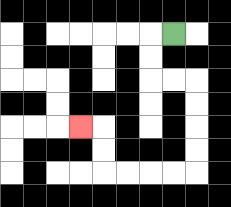{'start': '[7, 1]', 'end': '[3, 5]', 'path_directions': 'L,D,D,R,R,D,D,D,D,L,L,L,L,U,U,L', 'path_coordinates': '[[7, 1], [6, 1], [6, 2], [6, 3], [7, 3], [8, 3], [8, 4], [8, 5], [8, 6], [8, 7], [7, 7], [6, 7], [5, 7], [4, 7], [4, 6], [4, 5], [3, 5]]'}